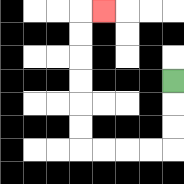{'start': '[7, 3]', 'end': '[4, 0]', 'path_directions': 'D,D,D,L,L,L,L,U,U,U,U,U,U,R', 'path_coordinates': '[[7, 3], [7, 4], [7, 5], [7, 6], [6, 6], [5, 6], [4, 6], [3, 6], [3, 5], [3, 4], [3, 3], [3, 2], [3, 1], [3, 0], [4, 0]]'}